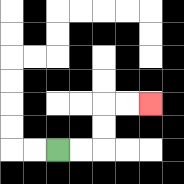{'start': '[2, 6]', 'end': '[6, 4]', 'path_directions': 'R,R,U,U,R,R', 'path_coordinates': '[[2, 6], [3, 6], [4, 6], [4, 5], [4, 4], [5, 4], [6, 4]]'}